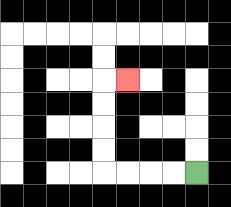{'start': '[8, 7]', 'end': '[5, 3]', 'path_directions': 'L,L,L,L,U,U,U,U,R', 'path_coordinates': '[[8, 7], [7, 7], [6, 7], [5, 7], [4, 7], [4, 6], [4, 5], [4, 4], [4, 3], [5, 3]]'}